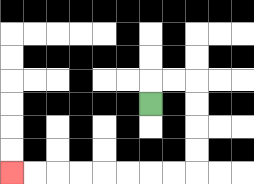{'start': '[6, 4]', 'end': '[0, 7]', 'path_directions': 'U,R,R,D,D,D,D,L,L,L,L,L,L,L,L', 'path_coordinates': '[[6, 4], [6, 3], [7, 3], [8, 3], [8, 4], [8, 5], [8, 6], [8, 7], [7, 7], [6, 7], [5, 7], [4, 7], [3, 7], [2, 7], [1, 7], [0, 7]]'}